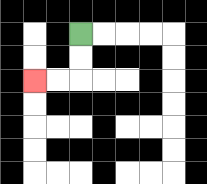{'start': '[3, 1]', 'end': '[1, 3]', 'path_directions': 'D,D,L,L', 'path_coordinates': '[[3, 1], [3, 2], [3, 3], [2, 3], [1, 3]]'}